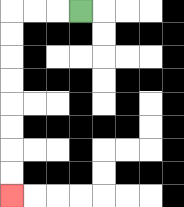{'start': '[3, 0]', 'end': '[0, 8]', 'path_directions': 'L,L,L,D,D,D,D,D,D,D,D', 'path_coordinates': '[[3, 0], [2, 0], [1, 0], [0, 0], [0, 1], [0, 2], [0, 3], [0, 4], [0, 5], [0, 6], [0, 7], [0, 8]]'}